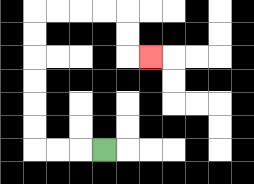{'start': '[4, 6]', 'end': '[6, 2]', 'path_directions': 'L,L,L,U,U,U,U,U,U,R,R,R,R,D,D,R', 'path_coordinates': '[[4, 6], [3, 6], [2, 6], [1, 6], [1, 5], [1, 4], [1, 3], [1, 2], [1, 1], [1, 0], [2, 0], [3, 0], [4, 0], [5, 0], [5, 1], [5, 2], [6, 2]]'}